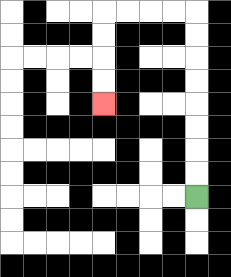{'start': '[8, 8]', 'end': '[4, 4]', 'path_directions': 'U,U,U,U,U,U,U,U,L,L,L,L,D,D,D,D', 'path_coordinates': '[[8, 8], [8, 7], [8, 6], [8, 5], [8, 4], [8, 3], [8, 2], [8, 1], [8, 0], [7, 0], [6, 0], [5, 0], [4, 0], [4, 1], [4, 2], [4, 3], [4, 4]]'}